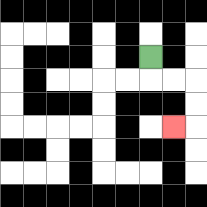{'start': '[6, 2]', 'end': '[7, 5]', 'path_directions': 'D,R,R,D,D,L', 'path_coordinates': '[[6, 2], [6, 3], [7, 3], [8, 3], [8, 4], [8, 5], [7, 5]]'}